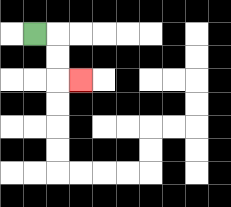{'start': '[1, 1]', 'end': '[3, 3]', 'path_directions': 'R,D,D,R', 'path_coordinates': '[[1, 1], [2, 1], [2, 2], [2, 3], [3, 3]]'}